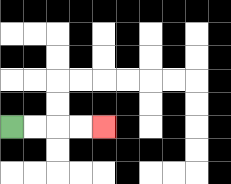{'start': '[0, 5]', 'end': '[4, 5]', 'path_directions': 'R,R,R,R', 'path_coordinates': '[[0, 5], [1, 5], [2, 5], [3, 5], [4, 5]]'}